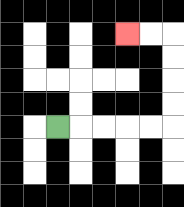{'start': '[2, 5]', 'end': '[5, 1]', 'path_directions': 'R,R,R,R,R,U,U,U,U,L,L', 'path_coordinates': '[[2, 5], [3, 5], [4, 5], [5, 5], [6, 5], [7, 5], [7, 4], [7, 3], [7, 2], [7, 1], [6, 1], [5, 1]]'}